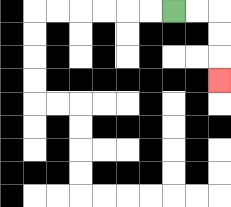{'start': '[7, 0]', 'end': '[9, 3]', 'path_directions': 'R,R,D,D,D', 'path_coordinates': '[[7, 0], [8, 0], [9, 0], [9, 1], [9, 2], [9, 3]]'}